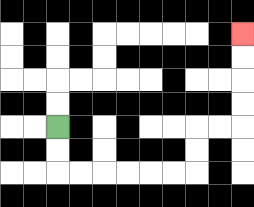{'start': '[2, 5]', 'end': '[10, 1]', 'path_directions': 'D,D,R,R,R,R,R,R,U,U,R,R,U,U,U,U', 'path_coordinates': '[[2, 5], [2, 6], [2, 7], [3, 7], [4, 7], [5, 7], [6, 7], [7, 7], [8, 7], [8, 6], [8, 5], [9, 5], [10, 5], [10, 4], [10, 3], [10, 2], [10, 1]]'}